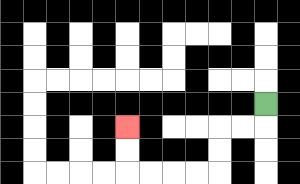{'start': '[11, 4]', 'end': '[5, 5]', 'path_directions': 'D,L,L,D,D,L,L,L,L,U,U', 'path_coordinates': '[[11, 4], [11, 5], [10, 5], [9, 5], [9, 6], [9, 7], [8, 7], [7, 7], [6, 7], [5, 7], [5, 6], [5, 5]]'}